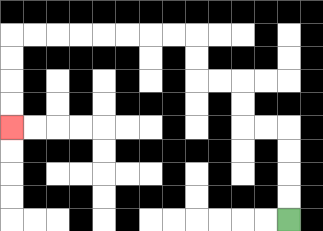{'start': '[12, 9]', 'end': '[0, 5]', 'path_directions': 'U,U,U,U,L,L,U,U,L,L,U,U,L,L,L,L,L,L,L,L,D,D,D,D', 'path_coordinates': '[[12, 9], [12, 8], [12, 7], [12, 6], [12, 5], [11, 5], [10, 5], [10, 4], [10, 3], [9, 3], [8, 3], [8, 2], [8, 1], [7, 1], [6, 1], [5, 1], [4, 1], [3, 1], [2, 1], [1, 1], [0, 1], [0, 2], [0, 3], [0, 4], [0, 5]]'}